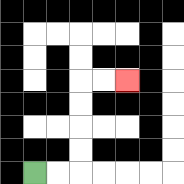{'start': '[1, 7]', 'end': '[5, 3]', 'path_directions': 'R,R,U,U,U,U,R,R', 'path_coordinates': '[[1, 7], [2, 7], [3, 7], [3, 6], [3, 5], [3, 4], [3, 3], [4, 3], [5, 3]]'}